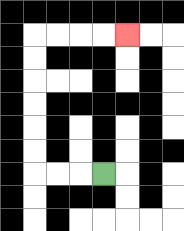{'start': '[4, 7]', 'end': '[5, 1]', 'path_directions': 'L,L,L,U,U,U,U,U,U,R,R,R,R', 'path_coordinates': '[[4, 7], [3, 7], [2, 7], [1, 7], [1, 6], [1, 5], [1, 4], [1, 3], [1, 2], [1, 1], [2, 1], [3, 1], [4, 1], [5, 1]]'}